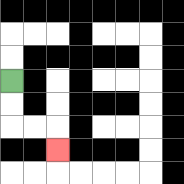{'start': '[0, 3]', 'end': '[2, 6]', 'path_directions': 'D,D,R,R,D', 'path_coordinates': '[[0, 3], [0, 4], [0, 5], [1, 5], [2, 5], [2, 6]]'}